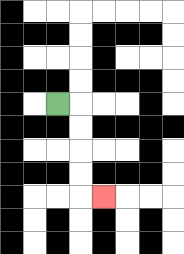{'start': '[2, 4]', 'end': '[4, 8]', 'path_directions': 'R,D,D,D,D,R', 'path_coordinates': '[[2, 4], [3, 4], [3, 5], [3, 6], [3, 7], [3, 8], [4, 8]]'}